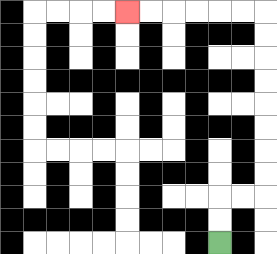{'start': '[9, 10]', 'end': '[5, 0]', 'path_directions': 'U,U,R,R,U,U,U,U,U,U,U,U,L,L,L,L,L,L', 'path_coordinates': '[[9, 10], [9, 9], [9, 8], [10, 8], [11, 8], [11, 7], [11, 6], [11, 5], [11, 4], [11, 3], [11, 2], [11, 1], [11, 0], [10, 0], [9, 0], [8, 0], [7, 0], [6, 0], [5, 0]]'}